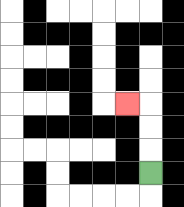{'start': '[6, 7]', 'end': '[5, 4]', 'path_directions': 'U,U,U,L', 'path_coordinates': '[[6, 7], [6, 6], [6, 5], [6, 4], [5, 4]]'}